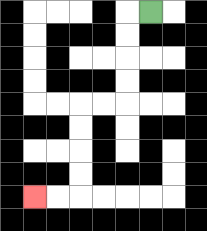{'start': '[6, 0]', 'end': '[1, 8]', 'path_directions': 'L,D,D,D,D,L,L,D,D,D,D,L,L', 'path_coordinates': '[[6, 0], [5, 0], [5, 1], [5, 2], [5, 3], [5, 4], [4, 4], [3, 4], [3, 5], [3, 6], [3, 7], [3, 8], [2, 8], [1, 8]]'}